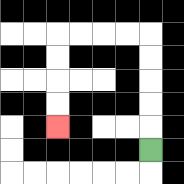{'start': '[6, 6]', 'end': '[2, 5]', 'path_directions': 'U,U,U,U,U,L,L,L,L,D,D,D,D', 'path_coordinates': '[[6, 6], [6, 5], [6, 4], [6, 3], [6, 2], [6, 1], [5, 1], [4, 1], [3, 1], [2, 1], [2, 2], [2, 3], [2, 4], [2, 5]]'}